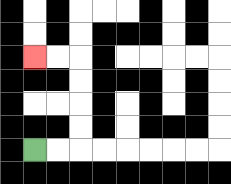{'start': '[1, 6]', 'end': '[1, 2]', 'path_directions': 'R,R,U,U,U,U,L,L', 'path_coordinates': '[[1, 6], [2, 6], [3, 6], [3, 5], [3, 4], [3, 3], [3, 2], [2, 2], [1, 2]]'}